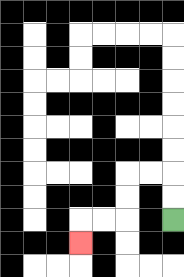{'start': '[7, 9]', 'end': '[3, 10]', 'path_directions': 'U,U,L,L,D,D,L,L,D', 'path_coordinates': '[[7, 9], [7, 8], [7, 7], [6, 7], [5, 7], [5, 8], [5, 9], [4, 9], [3, 9], [3, 10]]'}